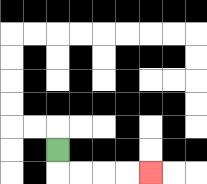{'start': '[2, 6]', 'end': '[6, 7]', 'path_directions': 'D,R,R,R,R', 'path_coordinates': '[[2, 6], [2, 7], [3, 7], [4, 7], [5, 7], [6, 7]]'}